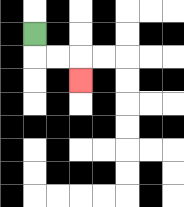{'start': '[1, 1]', 'end': '[3, 3]', 'path_directions': 'D,R,R,D', 'path_coordinates': '[[1, 1], [1, 2], [2, 2], [3, 2], [3, 3]]'}